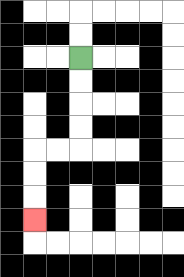{'start': '[3, 2]', 'end': '[1, 9]', 'path_directions': 'D,D,D,D,L,L,D,D,D', 'path_coordinates': '[[3, 2], [3, 3], [3, 4], [3, 5], [3, 6], [2, 6], [1, 6], [1, 7], [1, 8], [1, 9]]'}